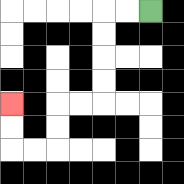{'start': '[6, 0]', 'end': '[0, 4]', 'path_directions': 'L,L,D,D,D,D,L,L,D,D,L,L,U,U', 'path_coordinates': '[[6, 0], [5, 0], [4, 0], [4, 1], [4, 2], [4, 3], [4, 4], [3, 4], [2, 4], [2, 5], [2, 6], [1, 6], [0, 6], [0, 5], [0, 4]]'}